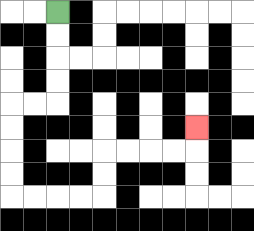{'start': '[2, 0]', 'end': '[8, 5]', 'path_directions': 'D,D,D,D,L,L,D,D,D,D,R,R,R,R,U,U,R,R,R,R,U', 'path_coordinates': '[[2, 0], [2, 1], [2, 2], [2, 3], [2, 4], [1, 4], [0, 4], [0, 5], [0, 6], [0, 7], [0, 8], [1, 8], [2, 8], [3, 8], [4, 8], [4, 7], [4, 6], [5, 6], [6, 6], [7, 6], [8, 6], [8, 5]]'}